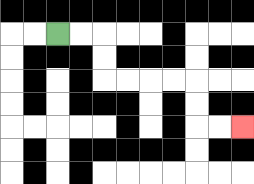{'start': '[2, 1]', 'end': '[10, 5]', 'path_directions': 'R,R,D,D,R,R,R,R,D,D,R,R', 'path_coordinates': '[[2, 1], [3, 1], [4, 1], [4, 2], [4, 3], [5, 3], [6, 3], [7, 3], [8, 3], [8, 4], [8, 5], [9, 5], [10, 5]]'}